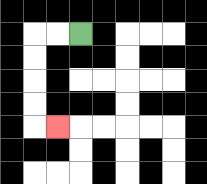{'start': '[3, 1]', 'end': '[2, 5]', 'path_directions': 'L,L,D,D,D,D,R', 'path_coordinates': '[[3, 1], [2, 1], [1, 1], [1, 2], [1, 3], [1, 4], [1, 5], [2, 5]]'}